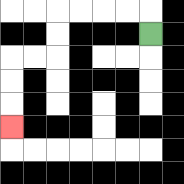{'start': '[6, 1]', 'end': '[0, 5]', 'path_directions': 'U,L,L,L,L,D,D,L,L,D,D,D', 'path_coordinates': '[[6, 1], [6, 0], [5, 0], [4, 0], [3, 0], [2, 0], [2, 1], [2, 2], [1, 2], [0, 2], [0, 3], [0, 4], [0, 5]]'}